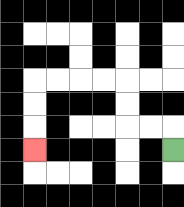{'start': '[7, 6]', 'end': '[1, 6]', 'path_directions': 'U,L,L,U,U,L,L,L,L,D,D,D', 'path_coordinates': '[[7, 6], [7, 5], [6, 5], [5, 5], [5, 4], [5, 3], [4, 3], [3, 3], [2, 3], [1, 3], [1, 4], [1, 5], [1, 6]]'}